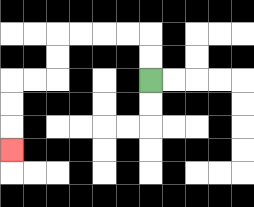{'start': '[6, 3]', 'end': '[0, 6]', 'path_directions': 'U,U,L,L,L,L,D,D,L,L,D,D,D', 'path_coordinates': '[[6, 3], [6, 2], [6, 1], [5, 1], [4, 1], [3, 1], [2, 1], [2, 2], [2, 3], [1, 3], [0, 3], [0, 4], [0, 5], [0, 6]]'}